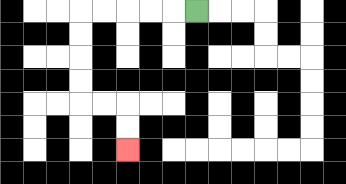{'start': '[8, 0]', 'end': '[5, 6]', 'path_directions': 'L,L,L,L,L,D,D,D,D,R,R,D,D', 'path_coordinates': '[[8, 0], [7, 0], [6, 0], [5, 0], [4, 0], [3, 0], [3, 1], [3, 2], [3, 3], [3, 4], [4, 4], [5, 4], [5, 5], [5, 6]]'}